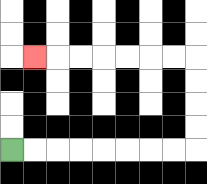{'start': '[0, 6]', 'end': '[1, 2]', 'path_directions': 'R,R,R,R,R,R,R,R,U,U,U,U,L,L,L,L,L,L,L', 'path_coordinates': '[[0, 6], [1, 6], [2, 6], [3, 6], [4, 6], [5, 6], [6, 6], [7, 6], [8, 6], [8, 5], [8, 4], [8, 3], [8, 2], [7, 2], [6, 2], [5, 2], [4, 2], [3, 2], [2, 2], [1, 2]]'}